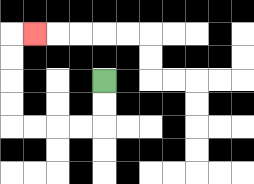{'start': '[4, 3]', 'end': '[1, 1]', 'path_directions': 'D,D,L,L,L,L,U,U,U,U,R', 'path_coordinates': '[[4, 3], [4, 4], [4, 5], [3, 5], [2, 5], [1, 5], [0, 5], [0, 4], [0, 3], [0, 2], [0, 1], [1, 1]]'}